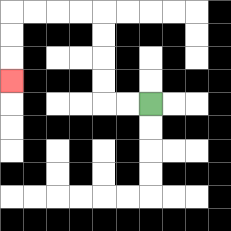{'start': '[6, 4]', 'end': '[0, 3]', 'path_directions': 'L,L,U,U,U,U,L,L,L,L,D,D,D', 'path_coordinates': '[[6, 4], [5, 4], [4, 4], [4, 3], [4, 2], [4, 1], [4, 0], [3, 0], [2, 0], [1, 0], [0, 0], [0, 1], [0, 2], [0, 3]]'}